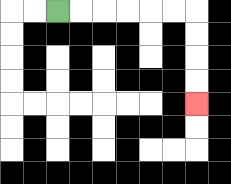{'start': '[2, 0]', 'end': '[8, 4]', 'path_directions': 'R,R,R,R,R,R,D,D,D,D', 'path_coordinates': '[[2, 0], [3, 0], [4, 0], [5, 0], [6, 0], [7, 0], [8, 0], [8, 1], [8, 2], [8, 3], [8, 4]]'}